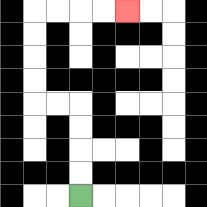{'start': '[3, 8]', 'end': '[5, 0]', 'path_directions': 'U,U,U,U,L,L,U,U,U,U,R,R,R,R', 'path_coordinates': '[[3, 8], [3, 7], [3, 6], [3, 5], [3, 4], [2, 4], [1, 4], [1, 3], [1, 2], [1, 1], [1, 0], [2, 0], [3, 0], [4, 0], [5, 0]]'}